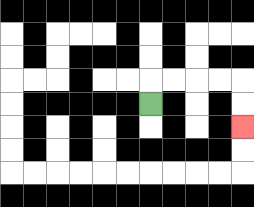{'start': '[6, 4]', 'end': '[10, 5]', 'path_directions': 'U,R,R,R,R,D,D', 'path_coordinates': '[[6, 4], [6, 3], [7, 3], [8, 3], [9, 3], [10, 3], [10, 4], [10, 5]]'}